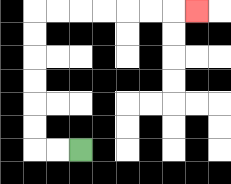{'start': '[3, 6]', 'end': '[8, 0]', 'path_directions': 'L,L,U,U,U,U,U,U,R,R,R,R,R,R,R', 'path_coordinates': '[[3, 6], [2, 6], [1, 6], [1, 5], [1, 4], [1, 3], [1, 2], [1, 1], [1, 0], [2, 0], [3, 0], [4, 0], [5, 0], [6, 0], [7, 0], [8, 0]]'}